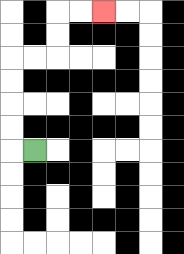{'start': '[1, 6]', 'end': '[4, 0]', 'path_directions': 'L,U,U,U,U,R,R,U,U,R,R', 'path_coordinates': '[[1, 6], [0, 6], [0, 5], [0, 4], [0, 3], [0, 2], [1, 2], [2, 2], [2, 1], [2, 0], [3, 0], [4, 0]]'}